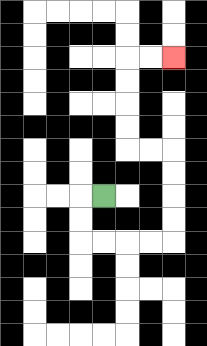{'start': '[4, 8]', 'end': '[7, 2]', 'path_directions': 'L,D,D,R,R,R,R,U,U,U,U,L,L,U,U,U,U,R,R', 'path_coordinates': '[[4, 8], [3, 8], [3, 9], [3, 10], [4, 10], [5, 10], [6, 10], [7, 10], [7, 9], [7, 8], [7, 7], [7, 6], [6, 6], [5, 6], [5, 5], [5, 4], [5, 3], [5, 2], [6, 2], [7, 2]]'}